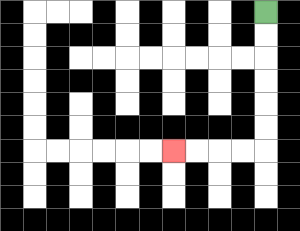{'start': '[11, 0]', 'end': '[7, 6]', 'path_directions': 'D,D,D,D,D,D,L,L,L,L', 'path_coordinates': '[[11, 0], [11, 1], [11, 2], [11, 3], [11, 4], [11, 5], [11, 6], [10, 6], [9, 6], [8, 6], [7, 6]]'}